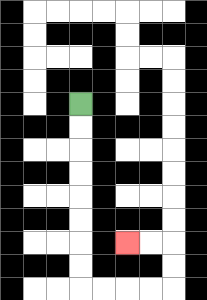{'start': '[3, 4]', 'end': '[5, 10]', 'path_directions': 'D,D,D,D,D,D,D,D,R,R,R,R,U,U,L,L', 'path_coordinates': '[[3, 4], [3, 5], [3, 6], [3, 7], [3, 8], [3, 9], [3, 10], [3, 11], [3, 12], [4, 12], [5, 12], [6, 12], [7, 12], [7, 11], [7, 10], [6, 10], [5, 10]]'}